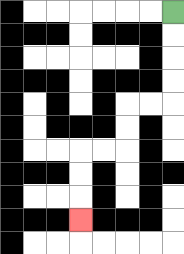{'start': '[7, 0]', 'end': '[3, 9]', 'path_directions': 'D,D,D,D,L,L,D,D,L,L,D,D,D', 'path_coordinates': '[[7, 0], [7, 1], [7, 2], [7, 3], [7, 4], [6, 4], [5, 4], [5, 5], [5, 6], [4, 6], [3, 6], [3, 7], [3, 8], [3, 9]]'}